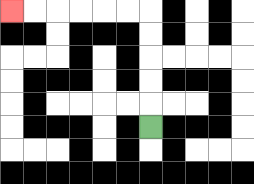{'start': '[6, 5]', 'end': '[0, 0]', 'path_directions': 'U,U,U,U,U,L,L,L,L,L,L', 'path_coordinates': '[[6, 5], [6, 4], [6, 3], [6, 2], [6, 1], [6, 0], [5, 0], [4, 0], [3, 0], [2, 0], [1, 0], [0, 0]]'}